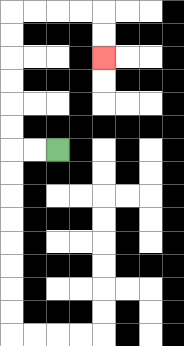{'start': '[2, 6]', 'end': '[4, 2]', 'path_directions': 'L,L,U,U,U,U,U,U,R,R,R,R,D,D', 'path_coordinates': '[[2, 6], [1, 6], [0, 6], [0, 5], [0, 4], [0, 3], [0, 2], [0, 1], [0, 0], [1, 0], [2, 0], [3, 0], [4, 0], [4, 1], [4, 2]]'}